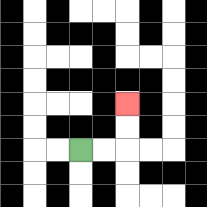{'start': '[3, 6]', 'end': '[5, 4]', 'path_directions': 'R,R,U,U', 'path_coordinates': '[[3, 6], [4, 6], [5, 6], [5, 5], [5, 4]]'}